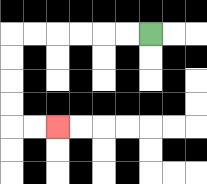{'start': '[6, 1]', 'end': '[2, 5]', 'path_directions': 'L,L,L,L,L,L,D,D,D,D,R,R', 'path_coordinates': '[[6, 1], [5, 1], [4, 1], [3, 1], [2, 1], [1, 1], [0, 1], [0, 2], [0, 3], [0, 4], [0, 5], [1, 5], [2, 5]]'}